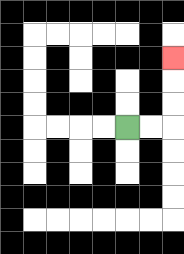{'start': '[5, 5]', 'end': '[7, 2]', 'path_directions': 'R,R,U,U,U', 'path_coordinates': '[[5, 5], [6, 5], [7, 5], [7, 4], [7, 3], [7, 2]]'}